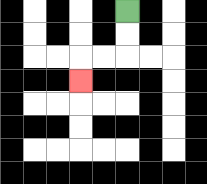{'start': '[5, 0]', 'end': '[3, 3]', 'path_directions': 'D,D,L,L,D', 'path_coordinates': '[[5, 0], [5, 1], [5, 2], [4, 2], [3, 2], [3, 3]]'}